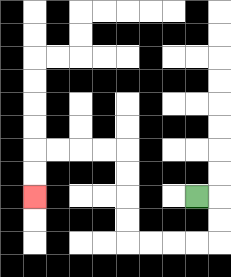{'start': '[8, 8]', 'end': '[1, 8]', 'path_directions': 'R,D,D,L,L,L,L,U,U,U,U,L,L,L,L,D,D', 'path_coordinates': '[[8, 8], [9, 8], [9, 9], [9, 10], [8, 10], [7, 10], [6, 10], [5, 10], [5, 9], [5, 8], [5, 7], [5, 6], [4, 6], [3, 6], [2, 6], [1, 6], [1, 7], [1, 8]]'}